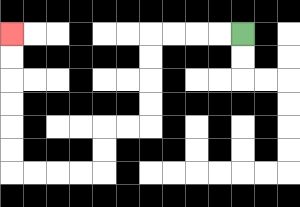{'start': '[10, 1]', 'end': '[0, 1]', 'path_directions': 'L,L,L,L,D,D,D,D,L,L,D,D,L,L,L,L,U,U,U,U,U,U', 'path_coordinates': '[[10, 1], [9, 1], [8, 1], [7, 1], [6, 1], [6, 2], [6, 3], [6, 4], [6, 5], [5, 5], [4, 5], [4, 6], [4, 7], [3, 7], [2, 7], [1, 7], [0, 7], [0, 6], [0, 5], [0, 4], [0, 3], [0, 2], [0, 1]]'}